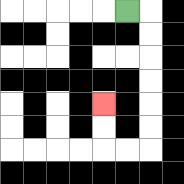{'start': '[5, 0]', 'end': '[4, 4]', 'path_directions': 'R,D,D,D,D,D,D,L,L,U,U', 'path_coordinates': '[[5, 0], [6, 0], [6, 1], [6, 2], [6, 3], [6, 4], [6, 5], [6, 6], [5, 6], [4, 6], [4, 5], [4, 4]]'}